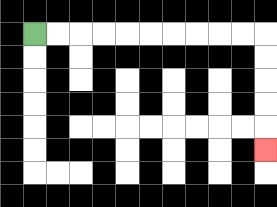{'start': '[1, 1]', 'end': '[11, 6]', 'path_directions': 'R,R,R,R,R,R,R,R,R,R,D,D,D,D,D', 'path_coordinates': '[[1, 1], [2, 1], [3, 1], [4, 1], [5, 1], [6, 1], [7, 1], [8, 1], [9, 1], [10, 1], [11, 1], [11, 2], [11, 3], [11, 4], [11, 5], [11, 6]]'}